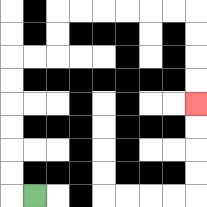{'start': '[1, 8]', 'end': '[8, 4]', 'path_directions': 'L,U,U,U,U,U,U,R,R,U,U,R,R,R,R,R,R,D,D,D,D', 'path_coordinates': '[[1, 8], [0, 8], [0, 7], [0, 6], [0, 5], [0, 4], [0, 3], [0, 2], [1, 2], [2, 2], [2, 1], [2, 0], [3, 0], [4, 0], [5, 0], [6, 0], [7, 0], [8, 0], [8, 1], [8, 2], [8, 3], [8, 4]]'}